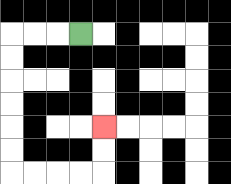{'start': '[3, 1]', 'end': '[4, 5]', 'path_directions': 'L,L,L,D,D,D,D,D,D,R,R,R,R,U,U', 'path_coordinates': '[[3, 1], [2, 1], [1, 1], [0, 1], [0, 2], [0, 3], [0, 4], [0, 5], [0, 6], [0, 7], [1, 7], [2, 7], [3, 7], [4, 7], [4, 6], [4, 5]]'}